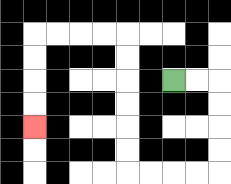{'start': '[7, 3]', 'end': '[1, 5]', 'path_directions': 'R,R,D,D,D,D,L,L,L,L,U,U,U,U,U,U,L,L,L,L,D,D,D,D', 'path_coordinates': '[[7, 3], [8, 3], [9, 3], [9, 4], [9, 5], [9, 6], [9, 7], [8, 7], [7, 7], [6, 7], [5, 7], [5, 6], [5, 5], [5, 4], [5, 3], [5, 2], [5, 1], [4, 1], [3, 1], [2, 1], [1, 1], [1, 2], [1, 3], [1, 4], [1, 5]]'}